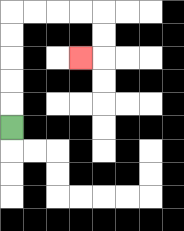{'start': '[0, 5]', 'end': '[3, 2]', 'path_directions': 'U,U,U,U,U,R,R,R,R,D,D,L', 'path_coordinates': '[[0, 5], [0, 4], [0, 3], [0, 2], [0, 1], [0, 0], [1, 0], [2, 0], [3, 0], [4, 0], [4, 1], [4, 2], [3, 2]]'}